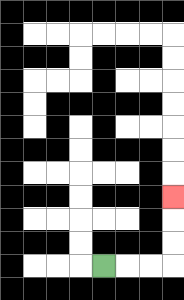{'start': '[4, 11]', 'end': '[7, 8]', 'path_directions': 'R,R,R,U,U,U', 'path_coordinates': '[[4, 11], [5, 11], [6, 11], [7, 11], [7, 10], [7, 9], [7, 8]]'}